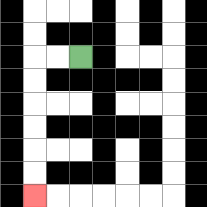{'start': '[3, 2]', 'end': '[1, 8]', 'path_directions': 'L,L,D,D,D,D,D,D', 'path_coordinates': '[[3, 2], [2, 2], [1, 2], [1, 3], [1, 4], [1, 5], [1, 6], [1, 7], [1, 8]]'}